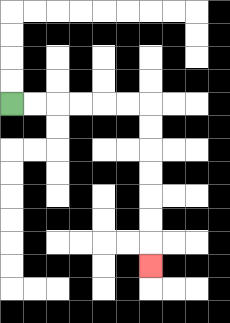{'start': '[0, 4]', 'end': '[6, 11]', 'path_directions': 'R,R,R,R,R,R,D,D,D,D,D,D,D', 'path_coordinates': '[[0, 4], [1, 4], [2, 4], [3, 4], [4, 4], [5, 4], [6, 4], [6, 5], [6, 6], [6, 7], [6, 8], [6, 9], [6, 10], [6, 11]]'}